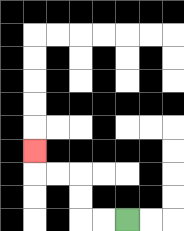{'start': '[5, 9]', 'end': '[1, 6]', 'path_directions': 'L,L,U,U,L,L,U', 'path_coordinates': '[[5, 9], [4, 9], [3, 9], [3, 8], [3, 7], [2, 7], [1, 7], [1, 6]]'}